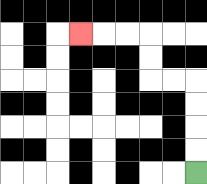{'start': '[8, 7]', 'end': '[3, 1]', 'path_directions': 'U,U,U,U,L,L,U,U,L,L,L', 'path_coordinates': '[[8, 7], [8, 6], [8, 5], [8, 4], [8, 3], [7, 3], [6, 3], [6, 2], [6, 1], [5, 1], [4, 1], [3, 1]]'}